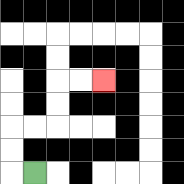{'start': '[1, 7]', 'end': '[4, 3]', 'path_directions': 'L,U,U,R,R,U,U,R,R', 'path_coordinates': '[[1, 7], [0, 7], [0, 6], [0, 5], [1, 5], [2, 5], [2, 4], [2, 3], [3, 3], [4, 3]]'}